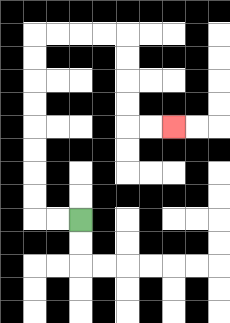{'start': '[3, 9]', 'end': '[7, 5]', 'path_directions': 'L,L,U,U,U,U,U,U,U,U,R,R,R,R,D,D,D,D,R,R', 'path_coordinates': '[[3, 9], [2, 9], [1, 9], [1, 8], [1, 7], [1, 6], [1, 5], [1, 4], [1, 3], [1, 2], [1, 1], [2, 1], [3, 1], [4, 1], [5, 1], [5, 2], [5, 3], [5, 4], [5, 5], [6, 5], [7, 5]]'}